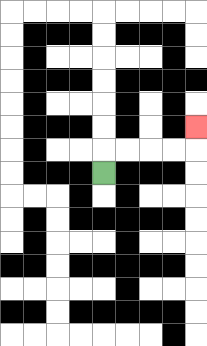{'start': '[4, 7]', 'end': '[8, 5]', 'path_directions': 'U,R,R,R,R,U', 'path_coordinates': '[[4, 7], [4, 6], [5, 6], [6, 6], [7, 6], [8, 6], [8, 5]]'}